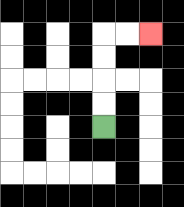{'start': '[4, 5]', 'end': '[6, 1]', 'path_directions': 'U,U,U,U,R,R', 'path_coordinates': '[[4, 5], [4, 4], [4, 3], [4, 2], [4, 1], [5, 1], [6, 1]]'}